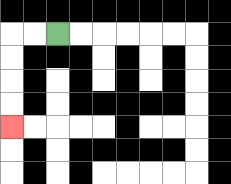{'start': '[2, 1]', 'end': '[0, 5]', 'path_directions': 'L,L,D,D,D,D', 'path_coordinates': '[[2, 1], [1, 1], [0, 1], [0, 2], [0, 3], [0, 4], [0, 5]]'}